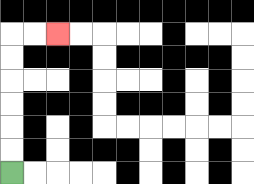{'start': '[0, 7]', 'end': '[2, 1]', 'path_directions': 'U,U,U,U,U,U,R,R', 'path_coordinates': '[[0, 7], [0, 6], [0, 5], [0, 4], [0, 3], [0, 2], [0, 1], [1, 1], [2, 1]]'}